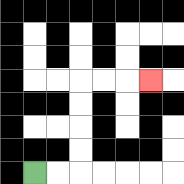{'start': '[1, 7]', 'end': '[6, 3]', 'path_directions': 'R,R,U,U,U,U,R,R,R', 'path_coordinates': '[[1, 7], [2, 7], [3, 7], [3, 6], [3, 5], [3, 4], [3, 3], [4, 3], [5, 3], [6, 3]]'}